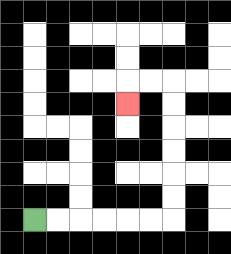{'start': '[1, 9]', 'end': '[5, 4]', 'path_directions': 'R,R,R,R,R,R,U,U,U,U,U,U,L,L,D', 'path_coordinates': '[[1, 9], [2, 9], [3, 9], [4, 9], [5, 9], [6, 9], [7, 9], [7, 8], [7, 7], [7, 6], [7, 5], [7, 4], [7, 3], [6, 3], [5, 3], [5, 4]]'}